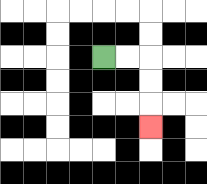{'start': '[4, 2]', 'end': '[6, 5]', 'path_directions': 'R,R,D,D,D', 'path_coordinates': '[[4, 2], [5, 2], [6, 2], [6, 3], [6, 4], [6, 5]]'}